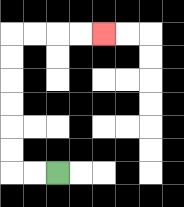{'start': '[2, 7]', 'end': '[4, 1]', 'path_directions': 'L,L,U,U,U,U,U,U,R,R,R,R', 'path_coordinates': '[[2, 7], [1, 7], [0, 7], [0, 6], [0, 5], [0, 4], [0, 3], [0, 2], [0, 1], [1, 1], [2, 1], [3, 1], [4, 1]]'}